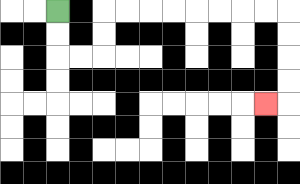{'start': '[2, 0]', 'end': '[11, 4]', 'path_directions': 'D,D,R,R,U,U,R,R,R,R,R,R,R,R,D,D,D,D,L', 'path_coordinates': '[[2, 0], [2, 1], [2, 2], [3, 2], [4, 2], [4, 1], [4, 0], [5, 0], [6, 0], [7, 0], [8, 0], [9, 0], [10, 0], [11, 0], [12, 0], [12, 1], [12, 2], [12, 3], [12, 4], [11, 4]]'}